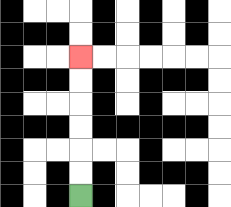{'start': '[3, 8]', 'end': '[3, 2]', 'path_directions': 'U,U,U,U,U,U', 'path_coordinates': '[[3, 8], [3, 7], [3, 6], [3, 5], [3, 4], [3, 3], [3, 2]]'}